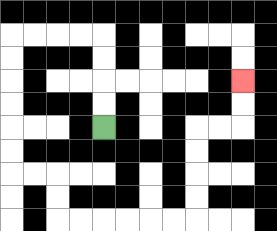{'start': '[4, 5]', 'end': '[10, 3]', 'path_directions': 'U,U,U,U,L,L,L,L,D,D,D,D,D,D,R,R,D,D,R,R,R,R,R,R,U,U,U,U,R,R,U,U', 'path_coordinates': '[[4, 5], [4, 4], [4, 3], [4, 2], [4, 1], [3, 1], [2, 1], [1, 1], [0, 1], [0, 2], [0, 3], [0, 4], [0, 5], [0, 6], [0, 7], [1, 7], [2, 7], [2, 8], [2, 9], [3, 9], [4, 9], [5, 9], [6, 9], [7, 9], [8, 9], [8, 8], [8, 7], [8, 6], [8, 5], [9, 5], [10, 5], [10, 4], [10, 3]]'}